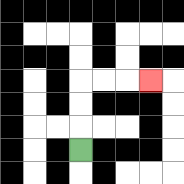{'start': '[3, 6]', 'end': '[6, 3]', 'path_directions': 'U,U,U,R,R,R', 'path_coordinates': '[[3, 6], [3, 5], [3, 4], [3, 3], [4, 3], [5, 3], [6, 3]]'}